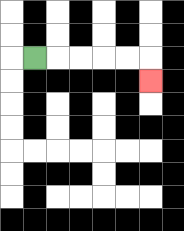{'start': '[1, 2]', 'end': '[6, 3]', 'path_directions': 'R,R,R,R,R,D', 'path_coordinates': '[[1, 2], [2, 2], [3, 2], [4, 2], [5, 2], [6, 2], [6, 3]]'}